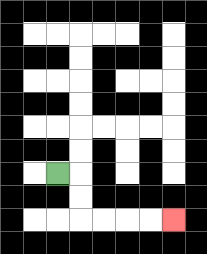{'start': '[2, 7]', 'end': '[7, 9]', 'path_directions': 'R,D,D,R,R,R,R', 'path_coordinates': '[[2, 7], [3, 7], [3, 8], [3, 9], [4, 9], [5, 9], [6, 9], [7, 9]]'}